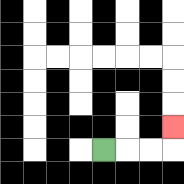{'start': '[4, 6]', 'end': '[7, 5]', 'path_directions': 'R,R,R,U', 'path_coordinates': '[[4, 6], [5, 6], [6, 6], [7, 6], [7, 5]]'}